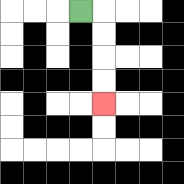{'start': '[3, 0]', 'end': '[4, 4]', 'path_directions': 'R,D,D,D,D', 'path_coordinates': '[[3, 0], [4, 0], [4, 1], [4, 2], [4, 3], [4, 4]]'}